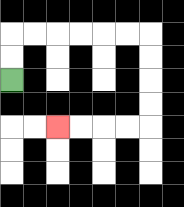{'start': '[0, 3]', 'end': '[2, 5]', 'path_directions': 'U,U,R,R,R,R,R,R,D,D,D,D,L,L,L,L', 'path_coordinates': '[[0, 3], [0, 2], [0, 1], [1, 1], [2, 1], [3, 1], [4, 1], [5, 1], [6, 1], [6, 2], [6, 3], [6, 4], [6, 5], [5, 5], [4, 5], [3, 5], [2, 5]]'}